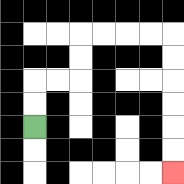{'start': '[1, 5]', 'end': '[7, 7]', 'path_directions': 'U,U,R,R,U,U,R,R,R,R,D,D,D,D,D,D', 'path_coordinates': '[[1, 5], [1, 4], [1, 3], [2, 3], [3, 3], [3, 2], [3, 1], [4, 1], [5, 1], [6, 1], [7, 1], [7, 2], [7, 3], [7, 4], [7, 5], [7, 6], [7, 7]]'}